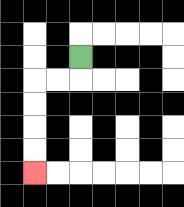{'start': '[3, 2]', 'end': '[1, 7]', 'path_directions': 'D,L,L,D,D,D,D', 'path_coordinates': '[[3, 2], [3, 3], [2, 3], [1, 3], [1, 4], [1, 5], [1, 6], [1, 7]]'}